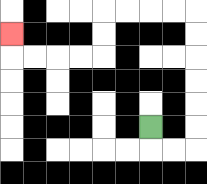{'start': '[6, 5]', 'end': '[0, 1]', 'path_directions': 'D,R,R,U,U,U,U,U,U,L,L,L,L,D,D,L,L,L,L,U', 'path_coordinates': '[[6, 5], [6, 6], [7, 6], [8, 6], [8, 5], [8, 4], [8, 3], [8, 2], [8, 1], [8, 0], [7, 0], [6, 0], [5, 0], [4, 0], [4, 1], [4, 2], [3, 2], [2, 2], [1, 2], [0, 2], [0, 1]]'}